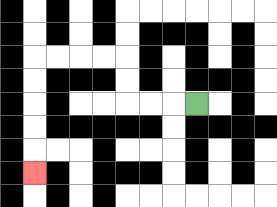{'start': '[8, 4]', 'end': '[1, 7]', 'path_directions': 'L,L,L,U,U,L,L,L,L,D,D,D,D,D', 'path_coordinates': '[[8, 4], [7, 4], [6, 4], [5, 4], [5, 3], [5, 2], [4, 2], [3, 2], [2, 2], [1, 2], [1, 3], [1, 4], [1, 5], [1, 6], [1, 7]]'}